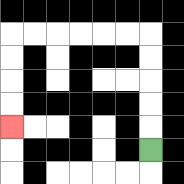{'start': '[6, 6]', 'end': '[0, 5]', 'path_directions': 'U,U,U,U,U,L,L,L,L,L,L,D,D,D,D', 'path_coordinates': '[[6, 6], [6, 5], [6, 4], [6, 3], [6, 2], [6, 1], [5, 1], [4, 1], [3, 1], [2, 1], [1, 1], [0, 1], [0, 2], [0, 3], [0, 4], [0, 5]]'}